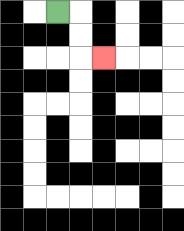{'start': '[2, 0]', 'end': '[4, 2]', 'path_directions': 'R,D,D,R', 'path_coordinates': '[[2, 0], [3, 0], [3, 1], [3, 2], [4, 2]]'}